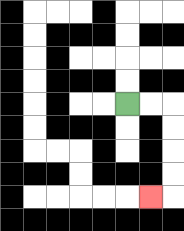{'start': '[5, 4]', 'end': '[6, 8]', 'path_directions': 'R,R,D,D,D,D,L', 'path_coordinates': '[[5, 4], [6, 4], [7, 4], [7, 5], [7, 6], [7, 7], [7, 8], [6, 8]]'}